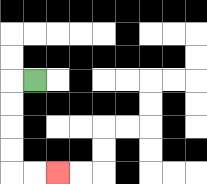{'start': '[1, 3]', 'end': '[2, 7]', 'path_directions': 'L,D,D,D,D,R,R', 'path_coordinates': '[[1, 3], [0, 3], [0, 4], [0, 5], [0, 6], [0, 7], [1, 7], [2, 7]]'}